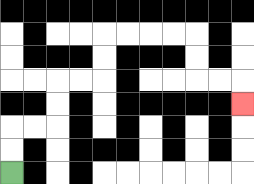{'start': '[0, 7]', 'end': '[10, 4]', 'path_directions': 'U,U,R,R,U,U,R,R,U,U,R,R,R,R,D,D,R,R,D', 'path_coordinates': '[[0, 7], [0, 6], [0, 5], [1, 5], [2, 5], [2, 4], [2, 3], [3, 3], [4, 3], [4, 2], [4, 1], [5, 1], [6, 1], [7, 1], [8, 1], [8, 2], [8, 3], [9, 3], [10, 3], [10, 4]]'}